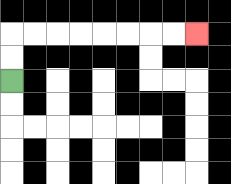{'start': '[0, 3]', 'end': '[8, 1]', 'path_directions': 'U,U,R,R,R,R,R,R,R,R', 'path_coordinates': '[[0, 3], [0, 2], [0, 1], [1, 1], [2, 1], [3, 1], [4, 1], [5, 1], [6, 1], [7, 1], [8, 1]]'}